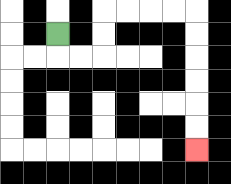{'start': '[2, 1]', 'end': '[8, 6]', 'path_directions': 'D,R,R,U,U,R,R,R,R,D,D,D,D,D,D', 'path_coordinates': '[[2, 1], [2, 2], [3, 2], [4, 2], [4, 1], [4, 0], [5, 0], [6, 0], [7, 0], [8, 0], [8, 1], [8, 2], [8, 3], [8, 4], [8, 5], [8, 6]]'}